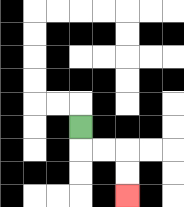{'start': '[3, 5]', 'end': '[5, 8]', 'path_directions': 'D,R,R,D,D', 'path_coordinates': '[[3, 5], [3, 6], [4, 6], [5, 6], [5, 7], [5, 8]]'}